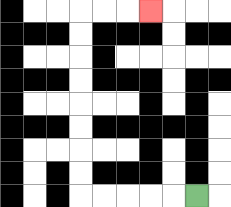{'start': '[8, 8]', 'end': '[6, 0]', 'path_directions': 'L,L,L,L,L,U,U,U,U,U,U,U,U,R,R,R', 'path_coordinates': '[[8, 8], [7, 8], [6, 8], [5, 8], [4, 8], [3, 8], [3, 7], [3, 6], [3, 5], [3, 4], [3, 3], [3, 2], [3, 1], [3, 0], [4, 0], [5, 0], [6, 0]]'}